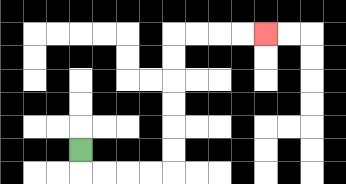{'start': '[3, 6]', 'end': '[11, 1]', 'path_directions': 'D,R,R,R,R,U,U,U,U,U,U,R,R,R,R', 'path_coordinates': '[[3, 6], [3, 7], [4, 7], [5, 7], [6, 7], [7, 7], [7, 6], [7, 5], [7, 4], [7, 3], [7, 2], [7, 1], [8, 1], [9, 1], [10, 1], [11, 1]]'}